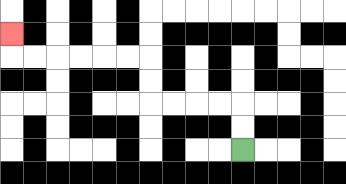{'start': '[10, 6]', 'end': '[0, 1]', 'path_directions': 'U,U,L,L,L,L,U,U,L,L,L,L,L,L,U', 'path_coordinates': '[[10, 6], [10, 5], [10, 4], [9, 4], [8, 4], [7, 4], [6, 4], [6, 3], [6, 2], [5, 2], [4, 2], [3, 2], [2, 2], [1, 2], [0, 2], [0, 1]]'}